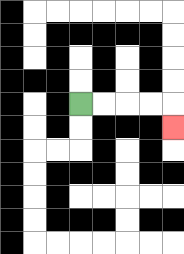{'start': '[3, 4]', 'end': '[7, 5]', 'path_directions': 'R,R,R,R,D', 'path_coordinates': '[[3, 4], [4, 4], [5, 4], [6, 4], [7, 4], [7, 5]]'}